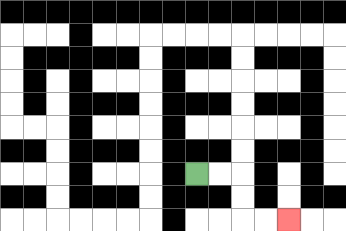{'start': '[8, 7]', 'end': '[12, 9]', 'path_directions': 'R,R,D,D,R,R', 'path_coordinates': '[[8, 7], [9, 7], [10, 7], [10, 8], [10, 9], [11, 9], [12, 9]]'}